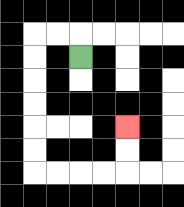{'start': '[3, 2]', 'end': '[5, 5]', 'path_directions': 'U,L,L,D,D,D,D,D,D,R,R,R,R,U,U', 'path_coordinates': '[[3, 2], [3, 1], [2, 1], [1, 1], [1, 2], [1, 3], [1, 4], [1, 5], [1, 6], [1, 7], [2, 7], [3, 7], [4, 7], [5, 7], [5, 6], [5, 5]]'}